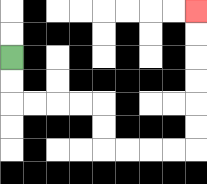{'start': '[0, 2]', 'end': '[8, 0]', 'path_directions': 'D,D,R,R,R,R,D,D,R,R,R,R,U,U,U,U,U,U', 'path_coordinates': '[[0, 2], [0, 3], [0, 4], [1, 4], [2, 4], [3, 4], [4, 4], [4, 5], [4, 6], [5, 6], [6, 6], [7, 6], [8, 6], [8, 5], [8, 4], [8, 3], [8, 2], [8, 1], [8, 0]]'}